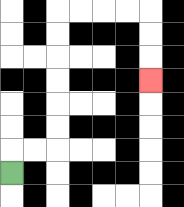{'start': '[0, 7]', 'end': '[6, 3]', 'path_directions': 'U,R,R,U,U,U,U,U,U,R,R,R,R,D,D,D', 'path_coordinates': '[[0, 7], [0, 6], [1, 6], [2, 6], [2, 5], [2, 4], [2, 3], [2, 2], [2, 1], [2, 0], [3, 0], [4, 0], [5, 0], [6, 0], [6, 1], [6, 2], [6, 3]]'}